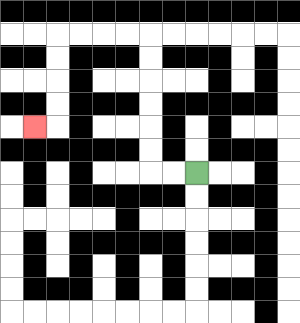{'start': '[8, 7]', 'end': '[1, 5]', 'path_directions': 'L,L,U,U,U,U,U,U,L,L,L,L,D,D,D,D,L', 'path_coordinates': '[[8, 7], [7, 7], [6, 7], [6, 6], [6, 5], [6, 4], [6, 3], [6, 2], [6, 1], [5, 1], [4, 1], [3, 1], [2, 1], [2, 2], [2, 3], [2, 4], [2, 5], [1, 5]]'}